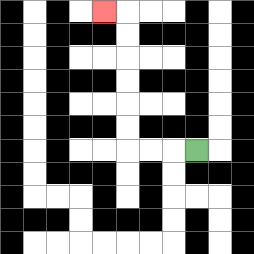{'start': '[8, 6]', 'end': '[4, 0]', 'path_directions': 'L,L,L,U,U,U,U,U,U,L', 'path_coordinates': '[[8, 6], [7, 6], [6, 6], [5, 6], [5, 5], [5, 4], [5, 3], [5, 2], [5, 1], [5, 0], [4, 0]]'}